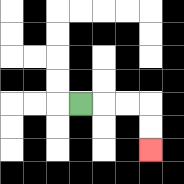{'start': '[3, 4]', 'end': '[6, 6]', 'path_directions': 'R,R,R,D,D', 'path_coordinates': '[[3, 4], [4, 4], [5, 4], [6, 4], [6, 5], [6, 6]]'}